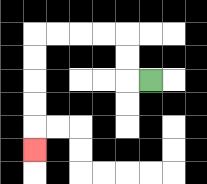{'start': '[6, 3]', 'end': '[1, 6]', 'path_directions': 'L,U,U,L,L,L,L,D,D,D,D,D', 'path_coordinates': '[[6, 3], [5, 3], [5, 2], [5, 1], [4, 1], [3, 1], [2, 1], [1, 1], [1, 2], [1, 3], [1, 4], [1, 5], [1, 6]]'}